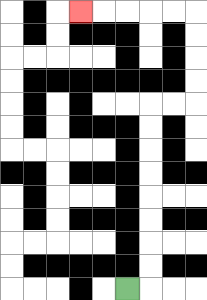{'start': '[5, 12]', 'end': '[3, 0]', 'path_directions': 'R,U,U,U,U,U,U,U,U,R,R,U,U,U,U,L,L,L,L,L', 'path_coordinates': '[[5, 12], [6, 12], [6, 11], [6, 10], [6, 9], [6, 8], [6, 7], [6, 6], [6, 5], [6, 4], [7, 4], [8, 4], [8, 3], [8, 2], [8, 1], [8, 0], [7, 0], [6, 0], [5, 0], [4, 0], [3, 0]]'}